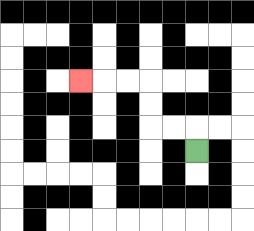{'start': '[8, 6]', 'end': '[3, 3]', 'path_directions': 'U,L,L,U,U,L,L,L', 'path_coordinates': '[[8, 6], [8, 5], [7, 5], [6, 5], [6, 4], [6, 3], [5, 3], [4, 3], [3, 3]]'}